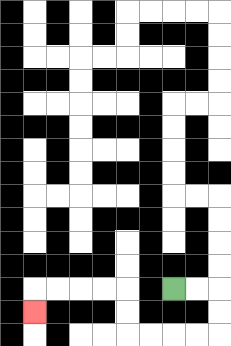{'start': '[7, 12]', 'end': '[1, 13]', 'path_directions': 'R,R,D,D,L,L,L,L,U,U,L,L,L,L,D', 'path_coordinates': '[[7, 12], [8, 12], [9, 12], [9, 13], [9, 14], [8, 14], [7, 14], [6, 14], [5, 14], [5, 13], [5, 12], [4, 12], [3, 12], [2, 12], [1, 12], [1, 13]]'}